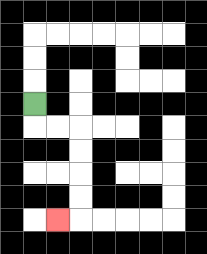{'start': '[1, 4]', 'end': '[2, 9]', 'path_directions': 'D,R,R,D,D,D,D,L', 'path_coordinates': '[[1, 4], [1, 5], [2, 5], [3, 5], [3, 6], [3, 7], [3, 8], [3, 9], [2, 9]]'}